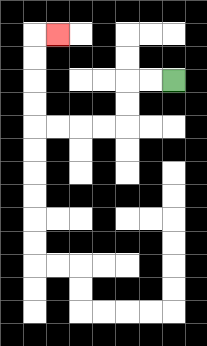{'start': '[7, 3]', 'end': '[2, 1]', 'path_directions': 'L,L,D,D,L,L,L,L,U,U,U,U,R', 'path_coordinates': '[[7, 3], [6, 3], [5, 3], [5, 4], [5, 5], [4, 5], [3, 5], [2, 5], [1, 5], [1, 4], [1, 3], [1, 2], [1, 1], [2, 1]]'}